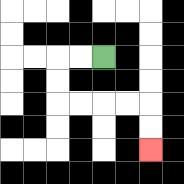{'start': '[4, 2]', 'end': '[6, 6]', 'path_directions': 'L,L,D,D,R,R,R,R,D,D', 'path_coordinates': '[[4, 2], [3, 2], [2, 2], [2, 3], [2, 4], [3, 4], [4, 4], [5, 4], [6, 4], [6, 5], [6, 6]]'}